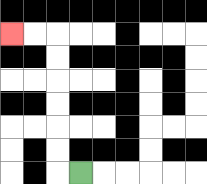{'start': '[3, 7]', 'end': '[0, 1]', 'path_directions': 'L,U,U,U,U,U,U,L,L', 'path_coordinates': '[[3, 7], [2, 7], [2, 6], [2, 5], [2, 4], [2, 3], [2, 2], [2, 1], [1, 1], [0, 1]]'}